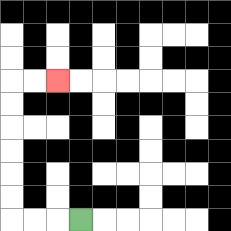{'start': '[3, 9]', 'end': '[2, 3]', 'path_directions': 'L,L,L,U,U,U,U,U,U,R,R', 'path_coordinates': '[[3, 9], [2, 9], [1, 9], [0, 9], [0, 8], [0, 7], [0, 6], [0, 5], [0, 4], [0, 3], [1, 3], [2, 3]]'}